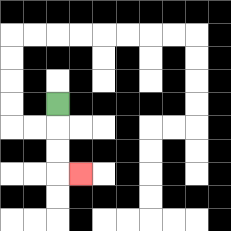{'start': '[2, 4]', 'end': '[3, 7]', 'path_directions': 'D,D,D,R', 'path_coordinates': '[[2, 4], [2, 5], [2, 6], [2, 7], [3, 7]]'}